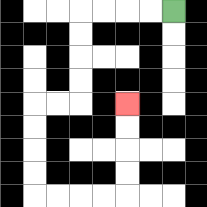{'start': '[7, 0]', 'end': '[5, 4]', 'path_directions': 'L,L,L,L,D,D,D,D,L,L,D,D,D,D,R,R,R,R,U,U,U,U', 'path_coordinates': '[[7, 0], [6, 0], [5, 0], [4, 0], [3, 0], [3, 1], [3, 2], [3, 3], [3, 4], [2, 4], [1, 4], [1, 5], [1, 6], [1, 7], [1, 8], [2, 8], [3, 8], [4, 8], [5, 8], [5, 7], [5, 6], [5, 5], [5, 4]]'}